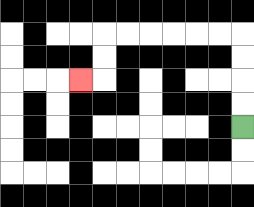{'start': '[10, 5]', 'end': '[3, 3]', 'path_directions': 'U,U,U,U,L,L,L,L,L,L,D,D,L', 'path_coordinates': '[[10, 5], [10, 4], [10, 3], [10, 2], [10, 1], [9, 1], [8, 1], [7, 1], [6, 1], [5, 1], [4, 1], [4, 2], [4, 3], [3, 3]]'}